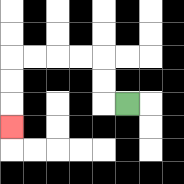{'start': '[5, 4]', 'end': '[0, 5]', 'path_directions': 'L,U,U,L,L,L,L,D,D,D', 'path_coordinates': '[[5, 4], [4, 4], [4, 3], [4, 2], [3, 2], [2, 2], [1, 2], [0, 2], [0, 3], [0, 4], [0, 5]]'}